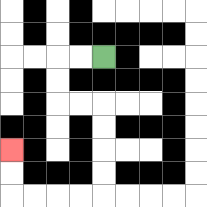{'start': '[4, 2]', 'end': '[0, 6]', 'path_directions': 'L,L,D,D,R,R,D,D,D,D,L,L,L,L,U,U', 'path_coordinates': '[[4, 2], [3, 2], [2, 2], [2, 3], [2, 4], [3, 4], [4, 4], [4, 5], [4, 6], [4, 7], [4, 8], [3, 8], [2, 8], [1, 8], [0, 8], [0, 7], [0, 6]]'}